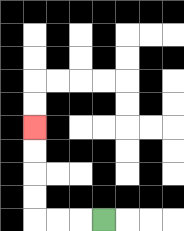{'start': '[4, 9]', 'end': '[1, 5]', 'path_directions': 'L,L,L,U,U,U,U', 'path_coordinates': '[[4, 9], [3, 9], [2, 9], [1, 9], [1, 8], [1, 7], [1, 6], [1, 5]]'}